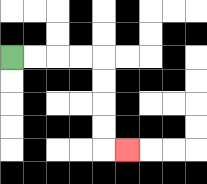{'start': '[0, 2]', 'end': '[5, 6]', 'path_directions': 'R,R,R,R,D,D,D,D,R', 'path_coordinates': '[[0, 2], [1, 2], [2, 2], [3, 2], [4, 2], [4, 3], [4, 4], [4, 5], [4, 6], [5, 6]]'}